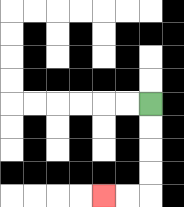{'start': '[6, 4]', 'end': '[4, 8]', 'path_directions': 'D,D,D,D,L,L', 'path_coordinates': '[[6, 4], [6, 5], [6, 6], [6, 7], [6, 8], [5, 8], [4, 8]]'}